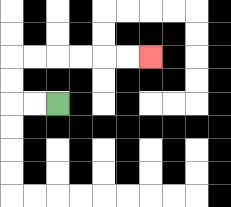{'start': '[2, 4]', 'end': '[6, 2]', 'path_directions': 'L,L,U,U,R,R,R,R,R,R', 'path_coordinates': '[[2, 4], [1, 4], [0, 4], [0, 3], [0, 2], [1, 2], [2, 2], [3, 2], [4, 2], [5, 2], [6, 2]]'}